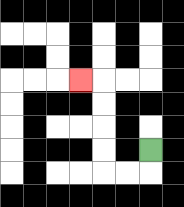{'start': '[6, 6]', 'end': '[3, 3]', 'path_directions': 'D,L,L,U,U,U,U,L', 'path_coordinates': '[[6, 6], [6, 7], [5, 7], [4, 7], [4, 6], [4, 5], [4, 4], [4, 3], [3, 3]]'}